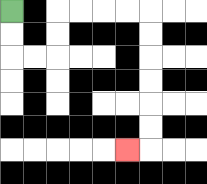{'start': '[0, 0]', 'end': '[5, 6]', 'path_directions': 'D,D,R,R,U,U,R,R,R,R,D,D,D,D,D,D,L', 'path_coordinates': '[[0, 0], [0, 1], [0, 2], [1, 2], [2, 2], [2, 1], [2, 0], [3, 0], [4, 0], [5, 0], [6, 0], [6, 1], [6, 2], [6, 3], [6, 4], [6, 5], [6, 6], [5, 6]]'}